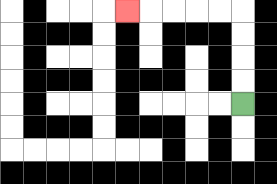{'start': '[10, 4]', 'end': '[5, 0]', 'path_directions': 'U,U,U,U,L,L,L,L,L', 'path_coordinates': '[[10, 4], [10, 3], [10, 2], [10, 1], [10, 0], [9, 0], [8, 0], [7, 0], [6, 0], [5, 0]]'}